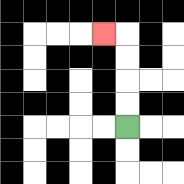{'start': '[5, 5]', 'end': '[4, 1]', 'path_directions': 'U,U,U,U,L', 'path_coordinates': '[[5, 5], [5, 4], [5, 3], [5, 2], [5, 1], [4, 1]]'}